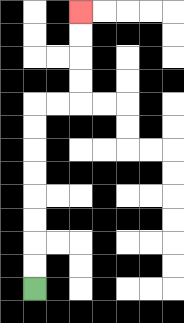{'start': '[1, 12]', 'end': '[3, 0]', 'path_directions': 'U,U,U,U,U,U,U,U,R,R,U,U,U,U', 'path_coordinates': '[[1, 12], [1, 11], [1, 10], [1, 9], [1, 8], [1, 7], [1, 6], [1, 5], [1, 4], [2, 4], [3, 4], [3, 3], [3, 2], [3, 1], [3, 0]]'}